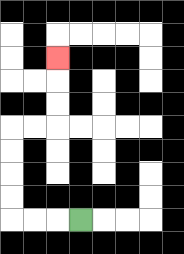{'start': '[3, 9]', 'end': '[2, 2]', 'path_directions': 'L,L,L,U,U,U,U,R,R,U,U,U', 'path_coordinates': '[[3, 9], [2, 9], [1, 9], [0, 9], [0, 8], [0, 7], [0, 6], [0, 5], [1, 5], [2, 5], [2, 4], [2, 3], [2, 2]]'}